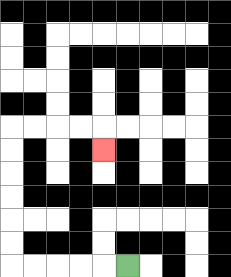{'start': '[5, 11]', 'end': '[4, 6]', 'path_directions': 'L,L,L,L,L,U,U,U,U,U,U,R,R,R,R,D', 'path_coordinates': '[[5, 11], [4, 11], [3, 11], [2, 11], [1, 11], [0, 11], [0, 10], [0, 9], [0, 8], [0, 7], [0, 6], [0, 5], [1, 5], [2, 5], [3, 5], [4, 5], [4, 6]]'}